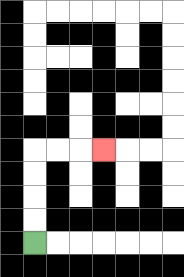{'start': '[1, 10]', 'end': '[4, 6]', 'path_directions': 'U,U,U,U,R,R,R', 'path_coordinates': '[[1, 10], [1, 9], [1, 8], [1, 7], [1, 6], [2, 6], [3, 6], [4, 6]]'}